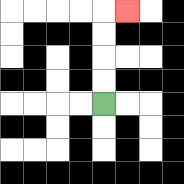{'start': '[4, 4]', 'end': '[5, 0]', 'path_directions': 'U,U,U,U,R', 'path_coordinates': '[[4, 4], [4, 3], [4, 2], [4, 1], [4, 0], [5, 0]]'}